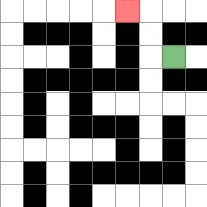{'start': '[7, 2]', 'end': '[5, 0]', 'path_directions': 'L,U,U,L', 'path_coordinates': '[[7, 2], [6, 2], [6, 1], [6, 0], [5, 0]]'}